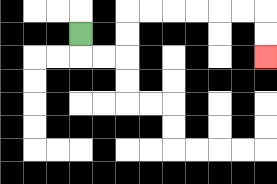{'start': '[3, 1]', 'end': '[11, 2]', 'path_directions': 'D,R,R,U,U,R,R,R,R,R,R,D,D', 'path_coordinates': '[[3, 1], [3, 2], [4, 2], [5, 2], [5, 1], [5, 0], [6, 0], [7, 0], [8, 0], [9, 0], [10, 0], [11, 0], [11, 1], [11, 2]]'}